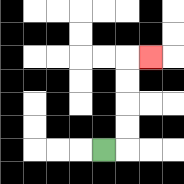{'start': '[4, 6]', 'end': '[6, 2]', 'path_directions': 'R,U,U,U,U,R', 'path_coordinates': '[[4, 6], [5, 6], [5, 5], [5, 4], [5, 3], [5, 2], [6, 2]]'}